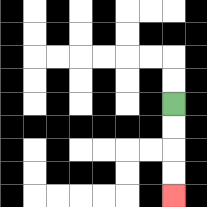{'start': '[7, 4]', 'end': '[7, 8]', 'path_directions': 'D,D,D,D', 'path_coordinates': '[[7, 4], [7, 5], [7, 6], [7, 7], [7, 8]]'}